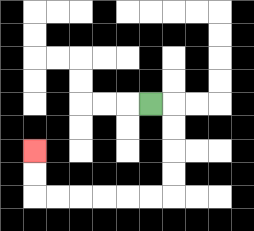{'start': '[6, 4]', 'end': '[1, 6]', 'path_directions': 'R,D,D,D,D,L,L,L,L,L,L,U,U', 'path_coordinates': '[[6, 4], [7, 4], [7, 5], [7, 6], [7, 7], [7, 8], [6, 8], [5, 8], [4, 8], [3, 8], [2, 8], [1, 8], [1, 7], [1, 6]]'}